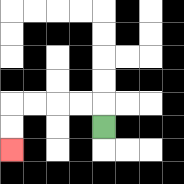{'start': '[4, 5]', 'end': '[0, 6]', 'path_directions': 'U,L,L,L,L,D,D', 'path_coordinates': '[[4, 5], [4, 4], [3, 4], [2, 4], [1, 4], [0, 4], [0, 5], [0, 6]]'}